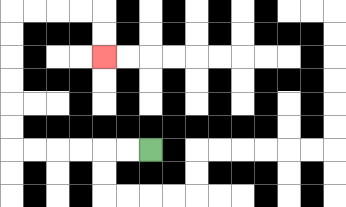{'start': '[6, 6]', 'end': '[4, 2]', 'path_directions': 'L,L,L,L,L,L,U,U,U,U,U,U,R,R,R,R,D,D', 'path_coordinates': '[[6, 6], [5, 6], [4, 6], [3, 6], [2, 6], [1, 6], [0, 6], [0, 5], [0, 4], [0, 3], [0, 2], [0, 1], [0, 0], [1, 0], [2, 0], [3, 0], [4, 0], [4, 1], [4, 2]]'}